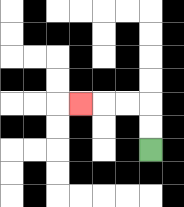{'start': '[6, 6]', 'end': '[3, 4]', 'path_directions': 'U,U,L,L,L', 'path_coordinates': '[[6, 6], [6, 5], [6, 4], [5, 4], [4, 4], [3, 4]]'}